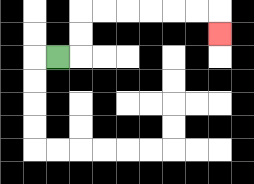{'start': '[2, 2]', 'end': '[9, 1]', 'path_directions': 'R,U,U,R,R,R,R,R,R,D', 'path_coordinates': '[[2, 2], [3, 2], [3, 1], [3, 0], [4, 0], [5, 0], [6, 0], [7, 0], [8, 0], [9, 0], [9, 1]]'}